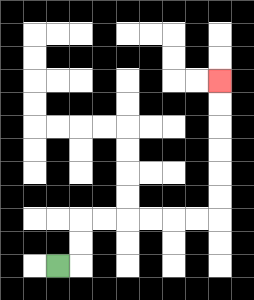{'start': '[2, 11]', 'end': '[9, 3]', 'path_directions': 'R,U,U,R,R,R,R,R,R,U,U,U,U,U,U', 'path_coordinates': '[[2, 11], [3, 11], [3, 10], [3, 9], [4, 9], [5, 9], [6, 9], [7, 9], [8, 9], [9, 9], [9, 8], [9, 7], [9, 6], [9, 5], [9, 4], [9, 3]]'}